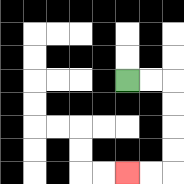{'start': '[5, 3]', 'end': '[5, 7]', 'path_directions': 'R,R,D,D,D,D,L,L', 'path_coordinates': '[[5, 3], [6, 3], [7, 3], [7, 4], [7, 5], [7, 6], [7, 7], [6, 7], [5, 7]]'}